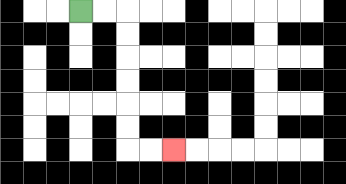{'start': '[3, 0]', 'end': '[7, 6]', 'path_directions': 'R,R,D,D,D,D,D,D,R,R', 'path_coordinates': '[[3, 0], [4, 0], [5, 0], [5, 1], [5, 2], [5, 3], [5, 4], [5, 5], [5, 6], [6, 6], [7, 6]]'}